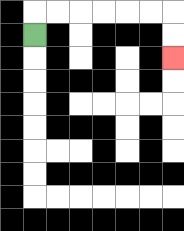{'start': '[1, 1]', 'end': '[7, 2]', 'path_directions': 'U,R,R,R,R,R,R,D,D', 'path_coordinates': '[[1, 1], [1, 0], [2, 0], [3, 0], [4, 0], [5, 0], [6, 0], [7, 0], [7, 1], [7, 2]]'}